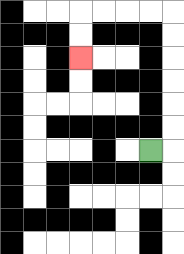{'start': '[6, 6]', 'end': '[3, 2]', 'path_directions': 'R,U,U,U,U,U,U,L,L,L,L,D,D', 'path_coordinates': '[[6, 6], [7, 6], [7, 5], [7, 4], [7, 3], [7, 2], [7, 1], [7, 0], [6, 0], [5, 0], [4, 0], [3, 0], [3, 1], [3, 2]]'}